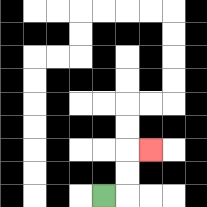{'start': '[4, 8]', 'end': '[6, 6]', 'path_directions': 'R,U,U,R', 'path_coordinates': '[[4, 8], [5, 8], [5, 7], [5, 6], [6, 6]]'}